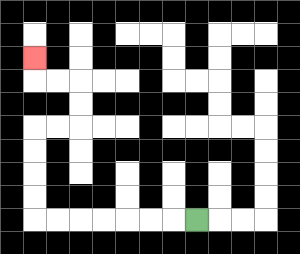{'start': '[8, 9]', 'end': '[1, 2]', 'path_directions': 'L,L,L,L,L,L,L,U,U,U,U,R,R,U,U,L,L,U', 'path_coordinates': '[[8, 9], [7, 9], [6, 9], [5, 9], [4, 9], [3, 9], [2, 9], [1, 9], [1, 8], [1, 7], [1, 6], [1, 5], [2, 5], [3, 5], [3, 4], [3, 3], [2, 3], [1, 3], [1, 2]]'}